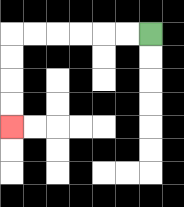{'start': '[6, 1]', 'end': '[0, 5]', 'path_directions': 'L,L,L,L,L,L,D,D,D,D', 'path_coordinates': '[[6, 1], [5, 1], [4, 1], [3, 1], [2, 1], [1, 1], [0, 1], [0, 2], [0, 3], [0, 4], [0, 5]]'}